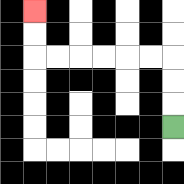{'start': '[7, 5]', 'end': '[1, 0]', 'path_directions': 'U,U,U,L,L,L,L,L,L,U,U', 'path_coordinates': '[[7, 5], [7, 4], [7, 3], [7, 2], [6, 2], [5, 2], [4, 2], [3, 2], [2, 2], [1, 2], [1, 1], [1, 0]]'}